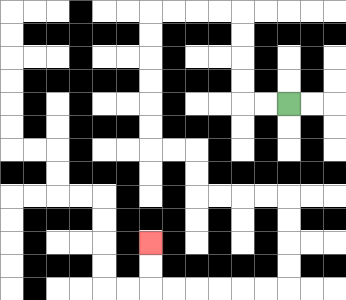{'start': '[12, 4]', 'end': '[6, 10]', 'path_directions': 'L,L,U,U,U,U,L,L,L,L,D,D,D,D,D,D,R,R,D,D,R,R,R,R,D,D,D,D,L,L,L,L,L,L,U,U', 'path_coordinates': '[[12, 4], [11, 4], [10, 4], [10, 3], [10, 2], [10, 1], [10, 0], [9, 0], [8, 0], [7, 0], [6, 0], [6, 1], [6, 2], [6, 3], [6, 4], [6, 5], [6, 6], [7, 6], [8, 6], [8, 7], [8, 8], [9, 8], [10, 8], [11, 8], [12, 8], [12, 9], [12, 10], [12, 11], [12, 12], [11, 12], [10, 12], [9, 12], [8, 12], [7, 12], [6, 12], [6, 11], [6, 10]]'}